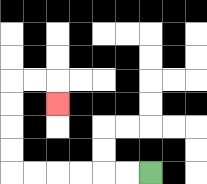{'start': '[6, 7]', 'end': '[2, 4]', 'path_directions': 'L,L,L,L,L,L,U,U,U,U,R,R,D', 'path_coordinates': '[[6, 7], [5, 7], [4, 7], [3, 7], [2, 7], [1, 7], [0, 7], [0, 6], [0, 5], [0, 4], [0, 3], [1, 3], [2, 3], [2, 4]]'}